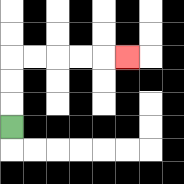{'start': '[0, 5]', 'end': '[5, 2]', 'path_directions': 'U,U,U,R,R,R,R,R', 'path_coordinates': '[[0, 5], [0, 4], [0, 3], [0, 2], [1, 2], [2, 2], [3, 2], [4, 2], [5, 2]]'}